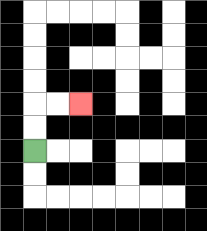{'start': '[1, 6]', 'end': '[3, 4]', 'path_directions': 'U,U,R,R', 'path_coordinates': '[[1, 6], [1, 5], [1, 4], [2, 4], [3, 4]]'}